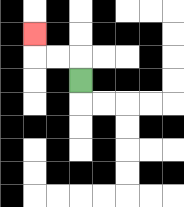{'start': '[3, 3]', 'end': '[1, 1]', 'path_directions': 'U,L,L,U', 'path_coordinates': '[[3, 3], [3, 2], [2, 2], [1, 2], [1, 1]]'}